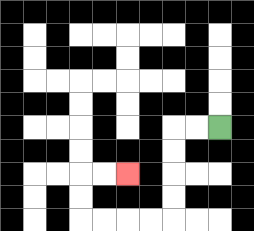{'start': '[9, 5]', 'end': '[5, 7]', 'path_directions': 'L,L,D,D,D,D,L,L,L,L,U,U,R,R', 'path_coordinates': '[[9, 5], [8, 5], [7, 5], [7, 6], [7, 7], [7, 8], [7, 9], [6, 9], [5, 9], [4, 9], [3, 9], [3, 8], [3, 7], [4, 7], [5, 7]]'}